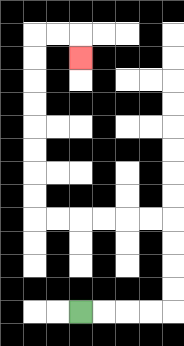{'start': '[3, 13]', 'end': '[3, 2]', 'path_directions': 'R,R,R,R,U,U,U,U,L,L,L,L,L,L,U,U,U,U,U,U,U,U,R,R,D', 'path_coordinates': '[[3, 13], [4, 13], [5, 13], [6, 13], [7, 13], [7, 12], [7, 11], [7, 10], [7, 9], [6, 9], [5, 9], [4, 9], [3, 9], [2, 9], [1, 9], [1, 8], [1, 7], [1, 6], [1, 5], [1, 4], [1, 3], [1, 2], [1, 1], [2, 1], [3, 1], [3, 2]]'}